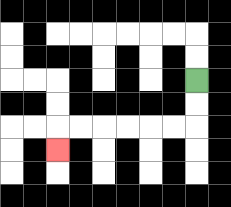{'start': '[8, 3]', 'end': '[2, 6]', 'path_directions': 'D,D,L,L,L,L,L,L,D', 'path_coordinates': '[[8, 3], [8, 4], [8, 5], [7, 5], [6, 5], [5, 5], [4, 5], [3, 5], [2, 5], [2, 6]]'}